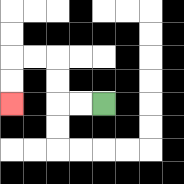{'start': '[4, 4]', 'end': '[0, 4]', 'path_directions': 'L,L,U,U,L,L,D,D', 'path_coordinates': '[[4, 4], [3, 4], [2, 4], [2, 3], [2, 2], [1, 2], [0, 2], [0, 3], [0, 4]]'}